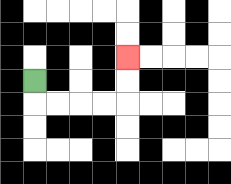{'start': '[1, 3]', 'end': '[5, 2]', 'path_directions': 'D,R,R,R,R,U,U', 'path_coordinates': '[[1, 3], [1, 4], [2, 4], [3, 4], [4, 4], [5, 4], [5, 3], [5, 2]]'}